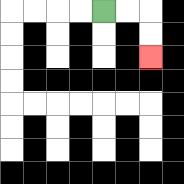{'start': '[4, 0]', 'end': '[6, 2]', 'path_directions': 'R,R,D,D', 'path_coordinates': '[[4, 0], [5, 0], [6, 0], [6, 1], [6, 2]]'}